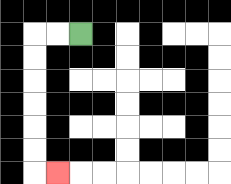{'start': '[3, 1]', 'end': '[2, 7]', 'path_directions': 'L,L,D,D,D,D,D,D,R', 'path_coordinates': '[[3, 1], [2, 1], [1, 1], [1, 2], [1, 3], [1, 4], [1, 5], [1, 6], [1, 7], [2, 7]]'}